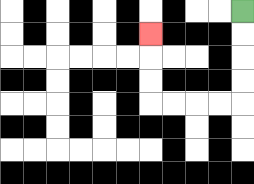{'start': '[10, 0]', 'end': '[6, 1]', 'path_directions': 'D,D,D,D,L,L,L,L,U,U,U', 'path_coordinates': '[[10, 0], [10, 1], [10, 2], [10, 3], [10, 4], [9, 4], [8, 4], [7, 4], [6, 4], [6, 3], [6, 2], [6, 1]]'}